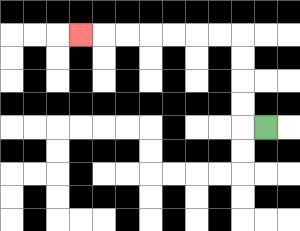{'start': '[11, 5]', 'end': '[3, 1]', 'path_directions': 'L,U,U,U,U,L,L,L,L,L,L,L', 'path_coordinates': '[[11, 5], [10, 5], [10, 4], [10, 3], [10, 2], [10, 1], [9, 1], [8, 1], [7, 1], [6, 1], [5, 1], [4, 1], [3, 1]]'}